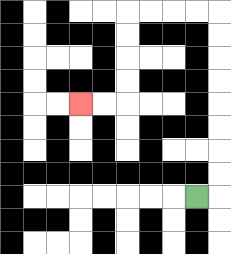{'start': '[8, 8]', 'end': '[3, 4]', 'path_directions': 'R,U,U,U,U,U,U,U,U,L,L,L,L,D,D,D,D,L,L', 'path_coordinates': '[[8, 8], [9, 8], [9, 7], [9, 6], [9, 5], [9, 4], [9, 3], [9, 2], [9, 1], [9, 0], [8, 0], [7, 0], [6, 0], [5, 0], [5, 1], [5, 2], [5, 3], [5, 4], [4, 4], [3, 4]]'}